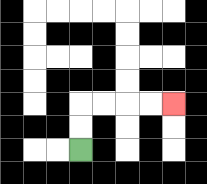{'start': '[3, 6]', 'end': '[7, 4]', 'path_directions': 'U,U,R,R,R,R', 'path_coordinates': '[[3, 6], [3, 5], [3, 4], [4, 4], [5, 4], [6, 4], [7, 4]]'}